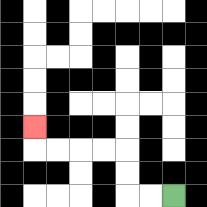{'start': '[7, 8]', 'end': '[1, 5]', 'path_directions': 'L,L,U,U,L,L,L,L,U', 'path_coordinates': '[[7, 8], [6, 8], [5, 8], [5, 7], [5, 6], [4, 6], [3, 6], [2, 6], [1, 6], [1, 5]]'}